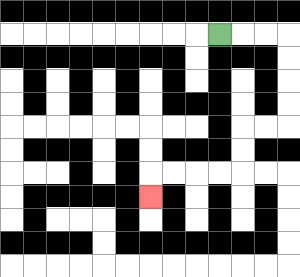{'start': '[9, 1]', 'end': '[6, 8]', 'path_directions': 'R,R,R,D,D,D,D,L,L,D,D,L,L,L,L,D', 'path_coordinates': '[[9, 1], [10, 1], [11, 1], [12, 1], [12, 2], [12, 3], [12, 4], [12, 5], [11, 5], [10, 5], [10, 6], [10, 7], [9, 7], [8, 7], [7, 7], [6, 7], [6, 8]]'}